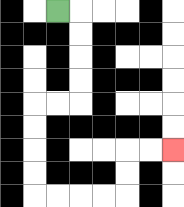{'start': '[2, 0]', 'end': '[7, 6]', 'path_directions': 'R,D,D,D,D,L,L,D,D,D,D,R,R,R,R,U,U,R,R', 'path_coordinates': '[[2, 0], [3, 0], [3, 1], [3, 2], [3, 3], [3, 4], [2, 4], [1, 4], [1, 5], [1, 6], [1, 7], [1, 8], [2, 8], [3, 8], [4, 8], [5, 8], [5, 7], [5, 6], [6, 6], [7, 6]]'}